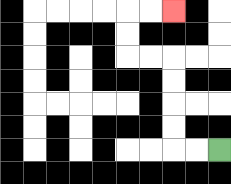{'start': '[9, 6]', 'end': '[7, 0]', 'path_directions': 'L,L,U,U,U,U,L,L,U,U,R,R', 'path_coordinates': '[[9, 6], [8, 6], [7, 6], [7, 5], [7, 4], [7, 3], [7, 2], [6, 2], [5, 2], [5, 1], [5, 0], [6, 0], [7, 0]]'}